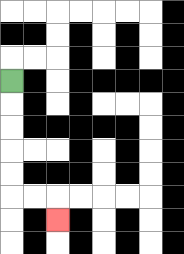{'start': '[0, 3]', 'end': '[2, 9]', 'path_directions': 'D,D,D,D,D,R,R,D', 'path_coordinates': '[[0, 3], [0, 4], [0, 5], [0, 6], [0, 7], [0, 8], [1, 8], [2, 8], [2, 9]]'}